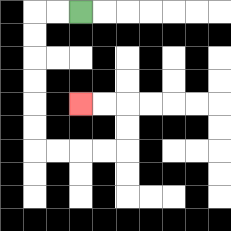{'start': '[3, 0]', 'end': '[3, 4]', 'path_directions': 'L,L,D,D,D,D,D,D,R,R,R,R,U,U,L,L', 'path_coordinates': '[[3, 0], [2, 0], [1, 0], [1, 1], [1, 2], [1, 3], [1, 4], [1, 5], [1, 6], [2, 6], [3, 6], [4, 6], [5, 6], [5, 5], [5, 4], [4, 4], [3, 4]]'}